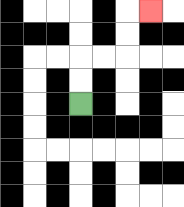{'start': '[3, 4]', 'end': '[6, 0]', 'path_directions': 'U,U,R,R,U,U,R', 'path_coordinates': '[[3, 4], [3, 3], [3, 2], [4, 2], [5, 2], [5, 1], [5, 0], [6, 0]]'}